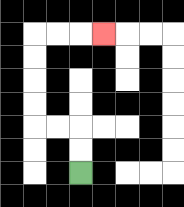{'start': '[3, 7]', 'end': '[4, 1]', 'path_directions': 'U,U,L,L,U,U,U,U,R,R,R', 'path_coordinates': '[[3, 7], [3, 6], [3, 5], [2, 5], [1, 5], [1, 4], [1, 3], [1, 2], [1, 1], [2, 1], [3, 1], [4, 1]]'}